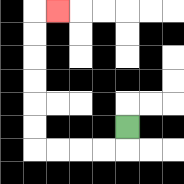{'start': '[5, 5]', 'end': '[2, 0]', 'path_directions': 'D,L,L,L,L,U,U,U,U,U,U,R', 'path_coordinates': '[[5, 5], [5, 6], [4, 6], [3, 6], [2, 6], [1, 6], [1, 5], [1, 4], [1, 3], [1, 2], [1, 1], [1, 0], [2, 0]]'}